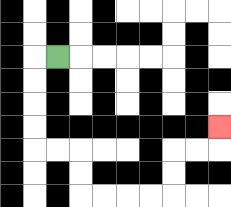{'start': '[2, 2]', 'end': '[9, 5]', 'path_directions': 'L,D,D,D,D,R,R,D,D,R,R,R,R,U,U,R,R,U', 'path_coordinates': '[[2, 2], [1, 2], [1, 3], [1, 4], [1, 5], [1, 6], [2, 6], [3, 6], [3, 7], [3, 8], [4, 8], [5, 8], [6, 8], [7, 8], [7, 7], [7, 6], [8, 6], [9, 6], [9, 5]]'}